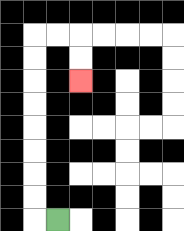{'start': '[2, 9]', 'end': '[3, 3]', 'path_directions': 'L,U,U,U,U,U,U,U,U,R,R,D,D', 'path_coordinates': '[[2, 9], [1, 9], [1, 8], [1, 7], [1, 6], [1, 5], [1, 4], [1, 3], [1, 2], [1, 1], [2, 1], [3, 1], [3, 2], [3, 3]]'}